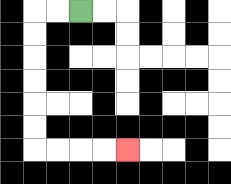{'start': '[3, 0]', 'end': '[5, 6]', 'path_directions': 'L,L,D,D,D,D,D,D,R,R,R,R', 'path_coordinates': '[[3, 0], [2, 0], [1, 0], [1, 1], [1, 2], [1, 3], [1, 4], [1, 5], [1, 6], [2, 6], [3, 6], [4, 6], [5, 6]]'}